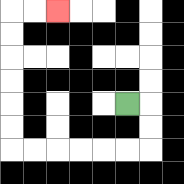{'start': '[5, 4]', 'end': '[2, 0]', 'path_directions': 'R,D,D,L,L,L,L,L,L,U,U,U,U,U,U,R,R', 'path_coordinates': '[[5, 4], [6, 4], [6, 5], [6, 6], [5, 6], [4, 6], [3, 6], [2, 6], [1, 6], [0, 6], [0, 5], [0, 4], [0, 3], [0, 2], [0, 1], [0, 0], [1, 0], [2, 0]]'}